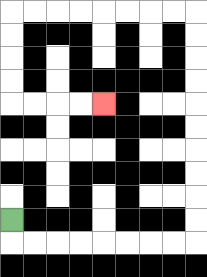{'start': '[0, 9]', 'end': '[4, 4]', 'path_directions': 'D,R,R,R,R,R,R,R,R,U,U,U,U,U,U,U,U,U,U,L,L,L,L,L,L,L,L,D,D,D,D,R,R,R,R', 'path_coordinates': '[[0, 9], [0, 10], [1, 10], [2, 10], [3, 10], [4, 10], [5, 10], [6, 10], [7, 10], [8, 10], [8, 9], [8, 8], [8, 7], [8, 6], [8, 5], [8, 4], [8, 3], [8, 2], [8, 1], [8, 0], [7, 0], [6, 0], [5, 0], [4, 0], [3, 0], [2, 0], [1, 0], [0, 0], [0, 1], [0, 2], [0, 3], [0, 4], [1, 4], [2, 4], [3, 4], [4, 4]]'}